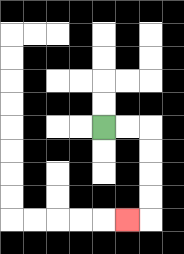{'start': '[4, 5]', 'end': '[5, 9]', 'path_directions': 'R,R,D,D,D,D,L', 'path_coordinates': '[[4, 5], [5, 5], [6, 5], [6, 6], [6, 7], [6, 8], [6, 9], [5, 9]]'}